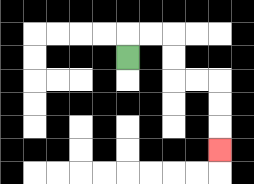{'start': '[5, 2]', 'end': '[9, 6]', 'path_directions': 'U,R,R,D,D,R,R,D,D,D', 'path_coordinates': '[[5, 2], [5, 1], [6, 1], [7, 1], [7, 2], [7, 3], [8, 3], [9, 3], [9, 4], [9, 5], [9, 6]]'}